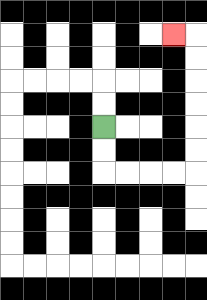{'start': '[4, 5]', 'end': '[7, 1]', 'path_directions': 'D,D,R,R,R,R,U,U,U,U,U,U,L', 'path_coordinates': '[[4, 5], [4, 6], [4, 7], [5, 7], [6, 7], [7, 7], [8, 7], [8, 6], [8, 5], [8, 4], [8, 3], [8, 2], [8, 1], [7, 1]]'}